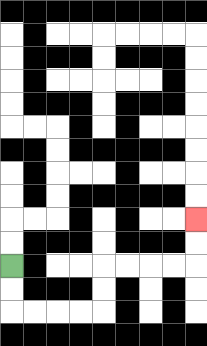{'start': '[0, 11]', 'end': '[8, 9]', 'path_directions': 'D,D,R,R,R,R,U,U,R,R,R,R,U,U', 'path_coordinates': '[[0, 11], [0, 12], [0, 13], [1, 13], [2, 13], [3, 13], [4, 13], [4, 12], [4, 11], [5, 11], [6, 11], [7, 11], [8, 11], [8, 10], [8, 9]]'}